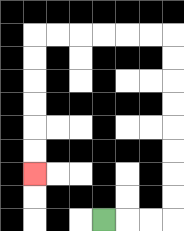{'start': '[4, 9]', 'end': '[1, 7]', 'path_directions': 'R,R,R,U,U,U,U,U,U,U,U,L,L,L,L,L,L,D,D,D,D,D,D', 'path_coordinates': '[[4, 9], [5, 9], [6, 9], [7, 9], [7, 8], [7, 7], [7, 6], [7, 5], [7, 4], [7, 3], [7, 2], [7, 1], [6, 1], [5, 1], [4, 1], [3, 1], [2, 1], [1, 1], [1, 2], [1, 3], [1, 4], [1, 5], [1, 6], [1, 7]]'}